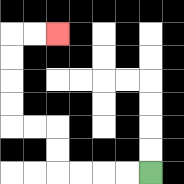{'start': '[6, 7]', 'end': '[2, 1]', 'path_directions': 'L,L,L,L,U,U,L,L,U,U,U,U,R,R', 'path_coordinates': '[[6, 7], [5, 7], [4, 7], [3, 7], [2, 7], [2, 6], [2, 5], [1, 5], [0, 5], [0, 4], [0, 3], [0, 2], [0, 1], [1, 1], [2, 1]]'}